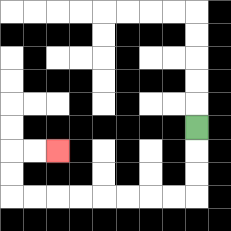{'start': '[8, 5]', 'end': '[2, 6]', 'path_directions': 'D,D,D,L,L,L,L,L,L,L,L,U,U,R,R', 'path_coordinates': '[[8, 5], [8, 6], [8, 7], [8, 8], [7, 8], [6, 8], [5, 8], [4, 8], [3, 8], [2, 8], [1, 8], [0, 8], [0, 7], [0, 6], [1, 6], [2, 6]]'}